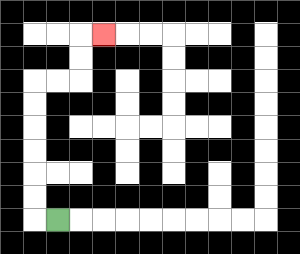{'start': '[2, 9]', 'end': '[4, 1]', 'path_directions': 'L,U,U,U,U,U,U,R,R,U,U,R', 'path_coordinates': '[[2, 9], [1, 9], [1, 8], [1, 7], [1, 6], [1, 5], [1, 4], [1, 3], [2, 3], [3, 3], [3, 2], [3, 1], [4, 1]]'}